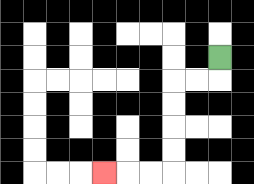{'start': '[9, 2]', 'end': '[4, 7]', 'path_directions': 'D,L,L,D,D,D,D,L,L,L', 'path_coordinates': '[[9, 2], [9, 3], [8, 3], [7, 3], [7, 4], [7, 5], [7, 6], [7, 7], [6, 7], [5, 7], [4, 7]]'}